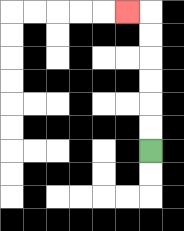{'start': '[6, 6]', 'end': '[5, 0]', 'path_directions': 'U,U,U,U,U,U,L', 'path_coordinates': '[[6, 6], [6, 5], [6, 4], [6, 3], [6, 2], [6, 1], [6, 0], [5, 0]]'}